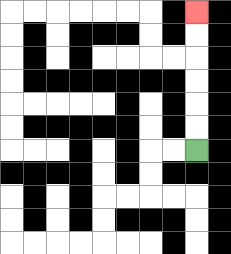{'start': '[8, 6]', 'end': '[8, 0]', 'path_directions': 'U,U,U,U,U,U', 'path_coordinates': '[[8, 6], [8, 5], [8, 4], [8, 3], [8, 2], [8, 1], [8, 0]]'}